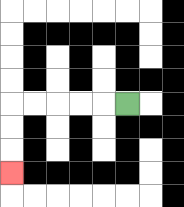{'start': '[5, 4]', 'end': '[0, 7]', 'path_directions': 'L,L,L,L,L,D,D,D', 'path_coordinates': '[[5, 4], [4, 4], [3, 4], [2, 4], [1, 4], [0, 4], [0, 5], [0, 6], [0, 7]]'}